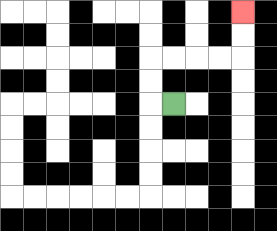{'start': '[7, 4]', 'end': '[10, 0]', 'path_directions': 'L,U,U,R,R,R,R,U,U', 'path_coordinates': '[[7, 4], [6, 4], [6, 3], [6, 2], [7, 2], [8, 2], [9, 2], [10, 2], [10, 1], [10, 0]]'}